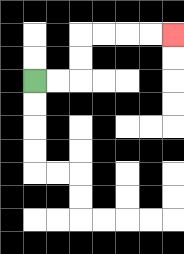{'start': '[1, 3]', 'end': '[7, 1]', 'path_directions': 'R,R,U,U,R,R,R,R', 'path_coordinates': '[[1, 3], [2, 3], [3, 3], [3, 2], [3, 1], [4, 1], [5, 1], [6, 1], [7, 1]]'}